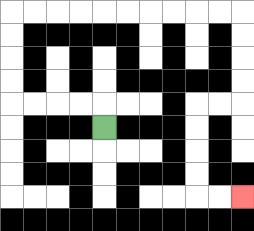{'start': '[4, 5]', 'end': '[10, 8]', 'path_directions': 'U,L,L,L,L,U,U,U,U,R,R,R,R,R,R,R,R,R,R,D,D,D,D,L,L,D,D,D,D,R,R', 'path_coordinates': '[[4, 5], [4, 4], [3, 4], [2, 4], [1, 4], [0, 4], [0, 3], [0, 2], [0, 1], [0, 0], [1, 0], [2, 0], [3, 0], [4, 0], [5, 0], [6, 0], [7, 0], [8, 0], [9, 0], [10, 0], [10, 1], [10, 2], [10, 3], [10, 4], [9, 4], [8, 4], [8, 5], [8, 6], [8, 7], [8, 8], [9, 8], [10, 8]]'}